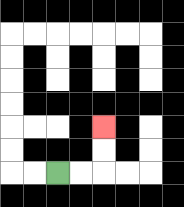{'start': '[2, 7]', 'end': '[4, 5]', 'path_directions': 'R,R,U,U', 'path_coordinates': '[[2, 7], [3, 7], [4, 7], [4, 6], [4, 5]]'}